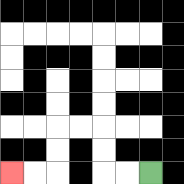{'start': '[6, 7]', 'end': '[0, 7]', 'path_directions': 'L,L,U,U,L,L,D,D,L,L', 'path_coordinates': '[[6, 7], [5, 7], [4, 7], [4, 6], [4, 5], [3, 5], [2, 5], [2, 6], [2, 7], [1, 7], [0, 7]]'}